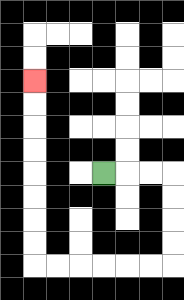{'start': '[4, 7]', 'end': '[1, 3]', 'path_directions': 'R,R,R,D,D,D,D,L,L,L,L,L,L,U,U,U,U,U,U,U,U', 'path_coordinates': '[[4, 7], [5, 7], [6, 7], [7, 7], [7, 8], [7, 9], [7, 10], [7, 11], [6, 11], [5, 11], [4, 11], [3, 11], [2, 11], [1, 11], [1, 10], [1, 9], [1, 8], [1, 7], [1, 6], [1, 5], [1, 4], [1, 3]]'}